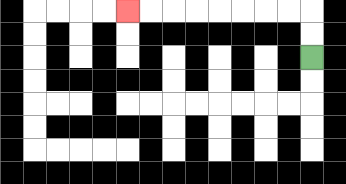{'start': '[13, 2]', 'end': '[5, 0]', 'path_directions': 'U,U,L,L,L,L,L,L,L,L', 'path_coordinates': '[[13, 2], [13, 1], [13, 0], [12, 0], [11, 0], [10, 0], [9, 0], [8, 0], [7, 0], [6, 0], [5, 0]]'}